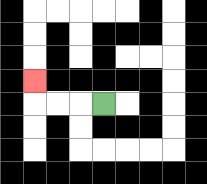{'start': '[4, 4]', 'end': '[1, 3]', 'path_directions': 'L,L,L,U', 'path_coordinates': '[[4, 4], [3, 4], [2, 4], [1, 4], [1, 3]]'}